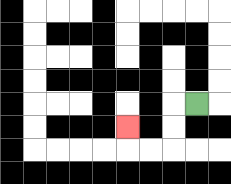{'start': '[8, 4]', 'end': '[5, 5]', 'path_directions': 'L,D,D,L,L,U', 'path_coordinates': '[[8, 4], [7, 4], [7, 5], [7, 6], [6, 6], [5, 6], [5, 5]]'}